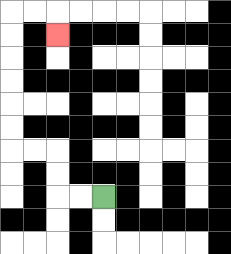{'start': '[4, 8]', 'end': '[2, 1]', 'path_directions': 'L,L,U,U,L,L,U,U,U,U,U,U,R,R,D', 'path_coordinates': '[[4, 8], [3, 8], [2, 8], [2, 7], [2, 6], [1, 6], [0, 6], [0, 5], [0, 4], [0, 3], [0, 2], [0, 1], [0, 0], [1, 0], [2, 0], [2, 1]]'}